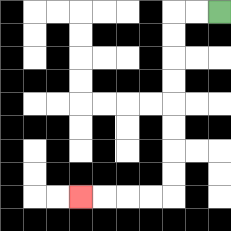{'start': '[9, 0]', 'end': '[3, 8]', 'path_directions': 'L,L,D,D,D,D,D,D,D,D,L,L,L,L', 'path_coordinates': '[[9, 0], [8, 0], [7, 0], [7, 1], [7, 2], [7, 3], [7, 4], [7, 5], [7, 6], [7, 7], [7, 8], [6, 8], [5, 8], [4, 8], [3, 8]]'}